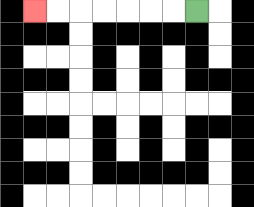{'start': '[8, 0]', 'end': '[1, 0]', 'path_directions': 'L,L,L,L,L,L,L', 'path_coordinates': '[[8, 0], [7, 0], [6, 0], [5, 0], [4, 0], [3, 0], [2, 0], [1, 0]]'}